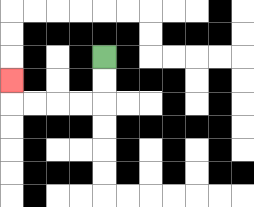{'start': '[4, 2]', 'end': '[0, 3]', 'path_directions': 'D,D,L,L,L,L,U', 'path_coordinates': '[[4, 2], [4, 3], [4, 4], [3, 4], [2, 4], [1, 4], [0, 4], [0, 3]]'}